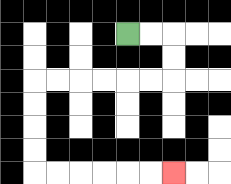{'start': '[5, 1]', 'end': '[7, 7]', 'path_directions': 'R,R,D,D,L,L,L,L,L,L,D,D,D,D,R,R,R,R,R,R', 'path_coordinates': '[[5, 1], [6, 1], [7, 1], [7, 2], [7, 3], [6, 3], [5, 3], [4, 3], [3, 3], [2, 3], [1, 3], [1, 4], [1, 5], [1, 6], [1, 7], [2, 7], [3, 7], [4, 7], [5, 7], [6, 7], [7, 7]]'}